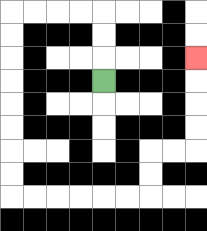{'start': '[4, 3]', 'end': '[8, 2]', 'path_directions': 'U,U,U,L,L,L,L,D,D,D,D,D,D,D,D,R,R,R,R,R,R,U,U,R,R,U,U,U,U', 'path_coordinates': '[[4, 3], [4, 2], [4, 1], [4, 0], [3, 0], [2, 0], [1, 0], [0, 0], [0, 1], [0, 2], [0, 3], [0, 4], [0, 5], [0, 6], [0, 7], [0, 8], [1, 8], [2, 8], [3, 8], [4, 8], [5, 8], [6, 8], [6, 7], [6, 6], [7, 6], [8, 6], [8, 5], [8, 4], [8, 3], [8, 2]]'}